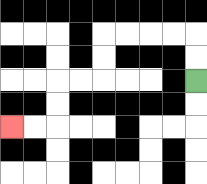{'start': '[8, 3]', 'end': '[0, 5]', 'path_directions': 'U,U,L,L,L,L,D,D,L,L,D,D,L,L', 'path_coordinates': '[[8, 3], [8, 2], [8, 1], [7, 1], [6, 1], [5, 1], [4, 1], [4, 2], [4, 3], [3, 3], [2, 3], [2, 4], [2, 5], [1, 5], [0, 5]]'}